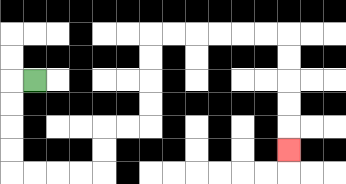{'start': '[1, 3]', 'end': '[12, 6]', 'path_directions': 'L,D,D,D,D,R,R,R,R,U,U,R,R,U,U,U,U,R,R,R,R,R,R,D,D,D,D,D', 'path_coordinates': '[[1, 3], [0, 3], [0, 4], [0, 5], [0, 6], [0, 7], [1, 7], [2, 7], [3, 7], [4, 7], [4, 6], [4, 5], [5, 5], [6, 5], [6, 4], [6, 3], [6, 2], [6, 1], [7, 1], [8, 1], [9, 1], [10, 1], [11, 1], [12, 1], [12, 2], [12, 3], [12, 4], [12, 5], [12, 6]]'}